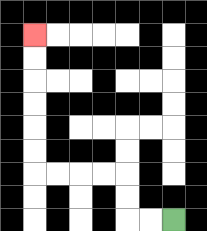{'start': '[7, 9]', 'end': '[1, 1]', 'path_directions': 'L,L,U,U,L,L,L,L,U,U,U,U,U,U', 'path_coordinates': '[[7, 9], [6, 9], [5, 9], [5, 8], [5, 7], [4, 7], [3, 7], [2, 7], [1, 7], [1, 6], [1, 5], [1, 4], [1, 3], [1, 2], [1, 1]]'}